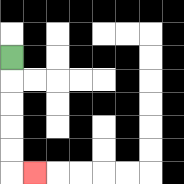{'start': '[0, 2]', 'end': '[1, 7]', 'path_directions': 'D,D,D,D,D,R', 'path_coordinates': '[[0, 2], [0, 3], [0, 4], [0, 5], [0, 6], [0, 7], [1, 7]]'}